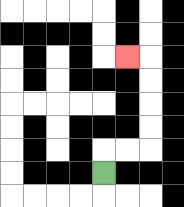{'start': '[4, 7]', 'end': '[5, 2]', 'path_directions': 'U,R,R,U,U,U,U,L', 'path_coordinates': '[[4, 7], [4, 6], [5, 6], [6, 6], [6, 5], [6, 4], [6, 3], [6, 2], [5, 2]]'}